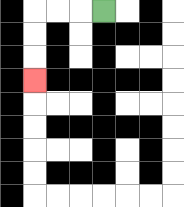{'start': '[4, 0]', 'end': '[1, 3]', 'path_directions': 'L,L,L,D,D,D', 'path_coordinates': '[[4, 0], [3, 0], [2, 0], [1, 0], [1, 1], [1, 2], [1, 3]]'}